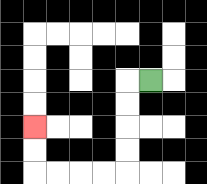{'start': '[6, 3]', 'end': '[1, 5]', 'path_directions': 'L,D,D,D,D,L,L,L,L,U,U', 'path_coordinates': '[[6, 3], [5, 3], [5, 4], [5, 5], [5, 6], [5, 7], [4, 7], [3, 7], [2, 7], [1, 7], [1, 6], [1, 5]]'}